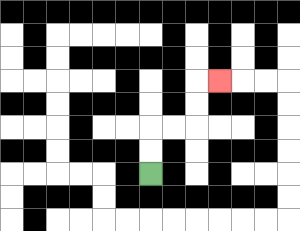{'start': '[6, 7]', 'end': '[9, 3]', 'path_directions': 'U,U,R,R,U,U,R', 'path_coordinates': '[[6, 7], [6, 6], [6, 5], [7, 5], [8, 5], [8, 4], [8, 3], [9, 3]]'}